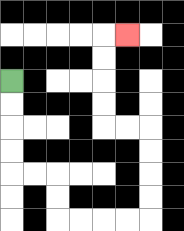{'start': '[0, 3]', 'end': '[5, 1]', 'path_directions': 'D,D,D,D,R,R,D,D,R,R,R,R,U,U,U,U,L,L,U,U,U,U,R', 'path_coordinates': '[[0, 3], [0, 4], [0, 5], [0, 6], [0, 7], [1, 7], [2, 7], [2, 8], [2, 9], [3, 9], [4, 9], [5, 9], [6, 9], [6, 8], [6, 7], [6, 6], [6, 5], [5, 5], [4, 5], [4, 4], [4, 3], [4, 2], [4, 1], [5, 1]]'}